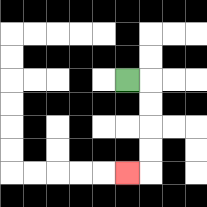{'start': '[5, 3]', 'end': '[5, 7]', 'path_directions': 'R,D,D,D,D,L', 'path_coordinates': '[[5, 3], [6, 3], [6, 4], [6, 5], [6, 6], [6, 7], [5, 7]]'}